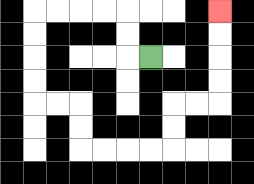{'start': '[6, 2]', 'end': '[9, 0]', 'path_directions': 'L,U,U,L,L,L,L,D,D,D,D,R,R,D,D,R,R,R,R,U,U,R,R,U,U,U,U', 'path_coordinates': '[[6, 2], [5, 2], [5, 1], [5, 0], [4, 0], [3, 0], [2, 0], [1, 0], [1, 1], [1, 2], [1, 3], [1, 4], [2, 4], [3, 4], [3, 5], [3, 6], [4, 6], [5, 6], [6, 6], [7, 6], [7, 5], [7, 4], [8, 4], [9, 4], [9, 3], [9, 2], [9, 1], [9, 0]]'}